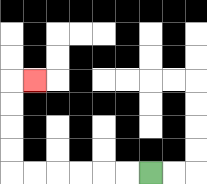{'start': '[6, 7]', 'end': '[1, 3]', 'path_directions': 'L,L,L,L,L,L,U,U,U,U,R', 'path_coordinates': '[[6, 7], [5, 7], [4, 7], [3, 7], [2, 7], [1, 7], [0, 7], [0, 6], [0, 5], [0, 4], [0, 3], [1, 3]]'}